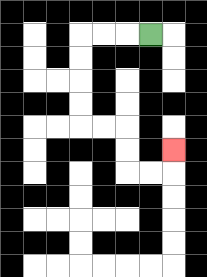{'start': '[6, 1]', 'end': '[7, 6]', 'path_directions': 'L,L,L,D,D,D,D,R,R,D,D,R,R,U', 'path_coordinates': '[[6, 1], [5, 1], [4, 1], [3, 1], [3, 2], [3, 3], [3, 4], [3, 5], [4, 5], [5, 5], [5, 6], [5, 7], [6, 7], [7, 7], [7, 6]]'}